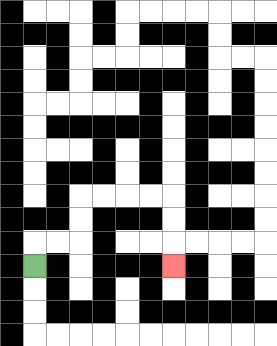{'start': '[1, 11]', 'end': '[7, 11]', 'path_directions': 'U,R,R,U,U,R,R,R,R,D,D,D', 'path_coordinates': '[[1, 11], [1, 10], [2, 10], [3, 10], [3, 9], [3, 8], [4, 8], [5, 8], [6, 8], [7, 8], [7, 9], [7, 10], [7, 11]]'}